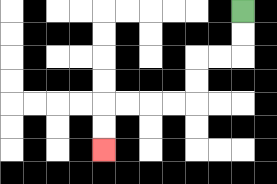{'start': '[10, 0]', 'end': '[4, 6]', 'path_directions': 'D,D,L,L,D,D,L,L,L,L,D,D', 'path_coordinates': '[[10, 0], [10, 1], [10, 2], [9, 2], [8, 2], [8, 3], [8, 4], [7, 4], [6, 4], [5, 4], [4, 4], [4, 5], [4, 6]]'}